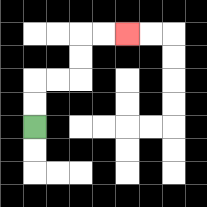{'start': '[1, 5]', 'end': '[5, 1]', 'path_directions': 'U,U,R,R,U,U,R,R', 'path_coordinates': '[[1, 5], [1, 4], [1, 3], [2, 3], [3, 3], [3, 2], [3, 1], [4, 1], [5, 1]]'}